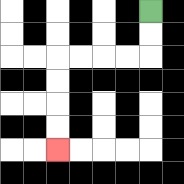{'start': '[6, 0]', 'end': '[2, 6]', 'path_directions': 'D,D,L,L,L,L,D,D,D,D', 'path_coordinates': '[[6, 0], [6, 1], [6, 2], [5, 2], [4, 2], [3, 2], [2, 2], [2, 3], [2, 4], [2, 5], [2, 6]]'}